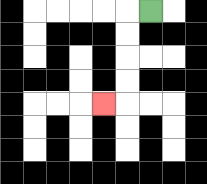{'start': '[6, 0]', 'end': '[4, 4]', 'path_directions': 'L,D,D,D,D,L', 'path_coordinates': '[[6, 0], [5, 0], [5, 1], [5, 2], [5, 3], [5, 4], [4, 4]]'}